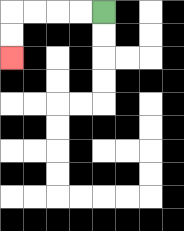{'start': '[4, 0]', 'end': '[0, 2]', 'path_directions': 'L,L,L,L,D,D', 'path_coordinates': '[[4, 0], [3, 0], [2, 0], [1, 0], [0, 0], [0, 1], [0, 2]]'}